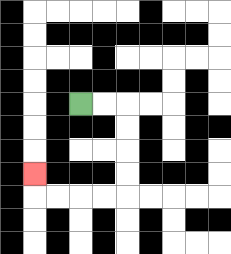{'start': '[3, 4]', 'end': '[1, 7]', 'path_directions': 'R,R,D,D,D,D,L,L,L,L,U', 'path_coordinates': '[[3, 4], [4, 4], [5, 4], [5, 5], [5, 6], [5, 7], [5, 8], [4, 8], [3, 8], [2, 8], [1, 8], [1, 7]]'}